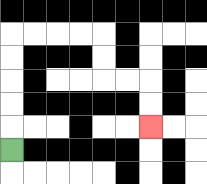{'start': '[0, 6]', 'end': '[6, 5]', 'path_directions': 'U,U,U,U,U,R,R,R,R,D,D,R,R,D,D', 'path_coordinates': '[[0, 6], [0, 5], [0, 4], [0, 3], [0, 2], [0, 1], [1, 1], [2, 1], [3, 1], [4, 1], [4, 2], [4, 3], [5, 3], [6, 3], [6, 4], [6, 5]]'}